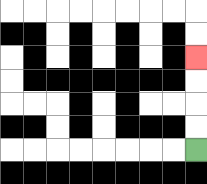{'start': '[8, 6]', 'end': '[8, 2]', 'path_directions': 'U,U,U,U', 'path_coordinates': '[[8, 6], [8, 5], [8, 4], [8, 3], [8, 2]]'}